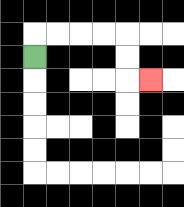{'start': '[1, 2]', 'end': '[6, 3]', 'path_directions': 'U,R,R,R,R,D,D,R', 'path_coordinates': '[[1, 2], [1, 1], [2, 1], [3, 1], [4, 1], [5, 1], [5, 2], [5, 3], [6, 3]]'}